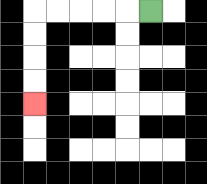{'start': '[6, 0]', 'end': '[1, 4]', 'path_directions': 'L,L,L,L,L,D,D,D,D', 'path_coordinates': '[[6, 0], [5, 0], [4, 0], [3, 0], [2, 0], [1, 0], [1, 1], [1, 2], [1, 3], [1, 4]]'}